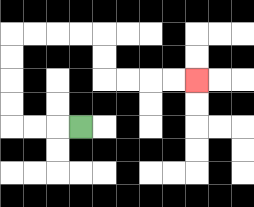{'start': '[3, 5]', 'end': '[8, 3]', 'path_directions': 'L,L,L,U,U,U,U,R,R,R,R,D,D,R,R,R,R', 'path_coordinates': '[[3, 5], [2, 5], [1, 5], [0, 5], [0, 4], [0, 3], [0, 2], [0, 1], [1, 1], [2, 1], [3, 1], [4, 1], [4, 2], [4, 3], [5, 3], [6, 3], [7, 3], [8, 3]]'}